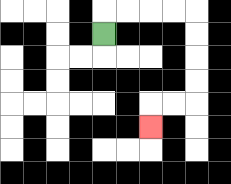{'start': '[4, 1]', 'end': '[6, 5]', 'path_directions': 'U,R,R,R,R,D,D,D,D,L,L,D', 'path_coordinates': '[[4, 1], [4, 0], [5, 0], [6, 0], [7, 0], [8, 0], [8, 1], [8, 2], [8, 3], [8, 4], [7, 4], [6, 4], [6, 5]]'}